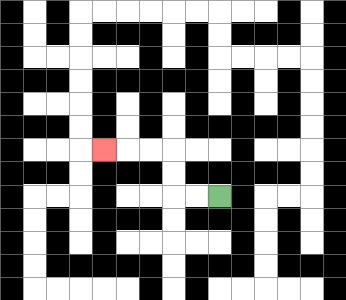{'start': '[9, 8]', 'end': '[4, 6]', 'path_directions': 'L,L,U,U,L,L,L', 'path_coordinates': '[[9, 8], [8, 8], [7, 8], [7, 7], [7, 6], [6, 6], [5, 6], [4, 6]]'}